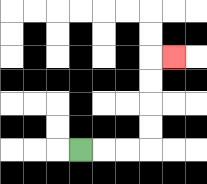{'start': '[3, 6]', 'end': '[7, 2]', 'path_directions': 'R,R,R,U,U,U,U,R', 'path_coordinates': '[[3, 6], [4, 6], [5, 6], [6, 6], [6, 5], [6, 4], [6, 3], [6, 2], [7, 2]]'}